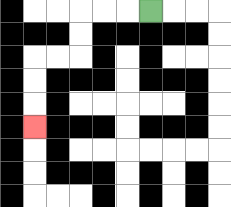{'start': '[6, 0]', 'end': '[1, 5]', 'path_directions': 'L,L,L,D,D,L,L,D,D,D', 'path_coordinates': '[[6, 0], [5, 0], [4, 0], [3, 0], [3, 1], [3, 2], [2, 2], [1, 2], [1, 3], [1, 4], [1, 5]]'}